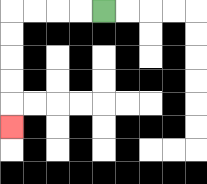{'start': '[4, 0]', 'end': '[0, 5]', 'path_directions': 'L,L,L,L,D,D,D,D,D', 'path_coordinates': '[[4, 0], [3, 0], [2, 0], [1, 0], [0, 0], [0, 1], [0, 2], [0, 3], [0, 4], [0, 5]]'}